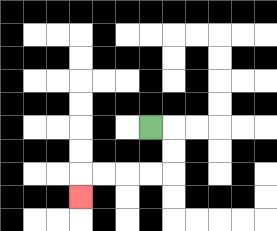{'start': '[6, 5]', 'end': '[3, 8]', 'path_directions': 'R,D,D,L,L,L,L,D', 'path_coordinates': '[[6, 5], [7, 5], [7, 6], [7, 7], [6, 7], [5, 7], [4, 7], [3, 7], [3, 8]]'}